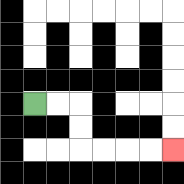{'start': '[1, 4]', 'end': '[7, 6]', 'path_directions': 'R,R,D,D,R,R,R,R', 'path_coordinates': '[[1, 4], [2, 4], [3, 4], [3, 5], [3, 6], [4, 6], [5, 6], [6, 6], [7, 6]]'}